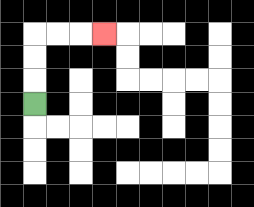{'start': '[1, 4]', 'end': '[4, 1]', 'path_directions': 'U,U,U,R,R,R', 'path_coordinates': '[[1, 4], [1, 3], [1, 2], [1, 1], [2, 1], [3, 1], [4, 1]]'}